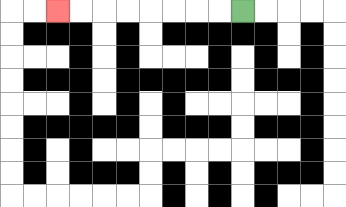{'start': '[10, 0]', 'end': '[2, 0]', 'path_directions': 'L,L,L,L,L,L,L,L', 'path_coordinates': '[[10, 0], [9, 0], [8, 0], [7, 0], [6, 0], [5, 0], [4, 0], [3, 0], [2, 0]]'}